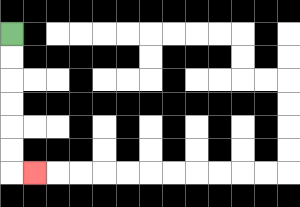{'start': '[0, 1]', 'end': '[1, 7]', 'path_directions': 'D,D,D,D,D,D,R', 'path_coordinates': '[[0, 1], [0, 2], [0, 3], [0, 4], [0, 5], [0, 6], [0, 7], [1, 7]]'}